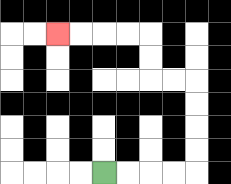{'start': '[4, 7]', 'end': '[2, 1]', 'path_directions': 'R,R,R,R,U,U,U,U,L,L,U,U,L,L,L,L', 'path_coordinates': '[[4, 7], [5, 7], [6, 7], [7, 7], [8, 7], [8, 6], [8, 5], [8, 4], [8, 3], [7, 3], [6, 3], [6, 2], [6, 1], [5, 1], [4, 1], [3, 1], [2, 1]]'}